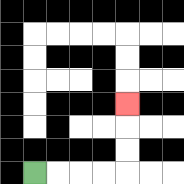{'start': '[1, 7]', 'end': '[5, 4]', 'path_directions': 'R,R,R,R,U,U,U', 'path_coordinates': '[[1, 7], [2, 7], [3, 7], [4, 7], [5, 7], [5, 6], [5, 5], [5, 4]]'}